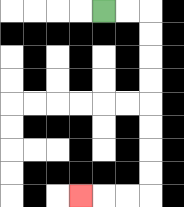{'start': '[4, 0]', 'end': '[3, 8]', 'path_directions': 'R,R,D,D,D,D,D,D,D,D,L,L,L', 'path_coordinates': '[[4, 0], [5, 0], [6, 0], [6, 1], [6, 2], [6, 3], [6, 4], [6, 5], [6, 6], [6, 7], [6, 8], [5, 8], [4, 8], [3, 8]]'}